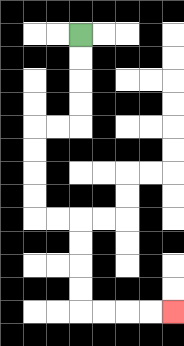{'start': '[3, 1]', 'end': '[7, 13]', 'path_directions': 'D,D,D,D,L,L,D,D,D,D,R,R,D,D,D,D,R,R,R,R', 'path_coordinates': '[[3, 1], [3, 2], [3, 3], [3, 4], [3, 5], [2, 5], [1, 5], [1, 6], [1, 7], [1, 8], [1, 9], [2, 9], [3, 9], [3, 10], [3, 11], [3, 12], [3, 13], [4, 13], [5, 13], [6, 13], [7, 13]]'}